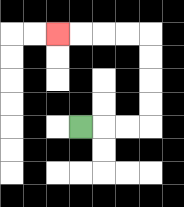{'start': '[3, 5]', 'end': '[2, 1]', 'path_directions': 'R,R,R,U,U,U,U,L,L,L,L', 'path_coordinates': '[[3, 5], [4, 5], [5, 5], [6, 5], [6, 4], [6, 3], [6, 2], [6, 1], [5, 1], [4, 1], [3, 1], [2, 1]]'}